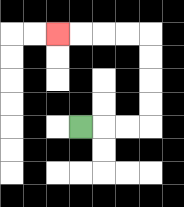{'start': '[3, 5]', 'end': '[2, 1]', 'path_directions': 'R,R,R,U,U,U,U,L,L,L,L', 'path_coordinates': '[[3, 5], [4, 5], [5, 5], [6, 5], [6, 4], [6, 3], [6, 2], [6, 1], [5, 1], [4, 1], [3, 1], [2, 1]]'}